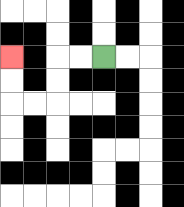{'start': '[4, 2]', 'end': '[0, 2]', 'path_directions': 'L,L,D,D,L,L,U,U', 'path_coordinates': '[[4, 2], [3, 2], [2, 2], [2, 3], [2, 4], [1, 4], [0, 4], [0, 3], [0, 2]]'}